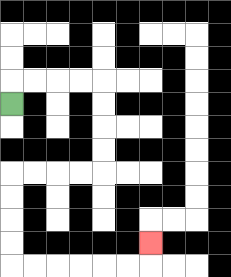{'start': '[0, 4]', 'end': '[6, 10]', 'path_directions': 'U,R,R,R,R,D,D,D,D,L,L,L,L,D,D,D,D,R,R,R,R,R,R,U', 'path_coordinates': '[[0, 4], [0, 3], [1, 3], [2, 3], [3, 3], [4, 3], [4, 4], [4, 5], [4, 6], [4, 7], [3, 7], [2, 7], [1, 7], [0, 7], [0, 8], [0, 9], [0, 10], [0, 11], [1, 11], [2, 11], [3, 11], [4, 11], [5, 11], [6, 11], [6, 10]]'}